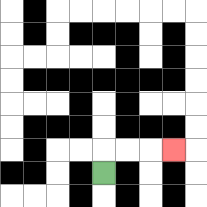{'start': '[4, 7]', 'end': '[7, 6]', 'path_directions': 'U,R,R,R', 'path_coordinates': '[[4, 7], [4, 6], [5, 6], [6, 6], [7, 6]]'}